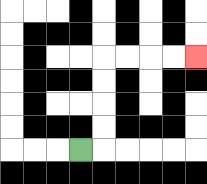{'start': '[3, 6]', 'end': '[8, 2]', 'path_directions': 'R,U,U,U,U,R,R,R,R', 'path_coordinates': '[[3, 6], [4, 6], [4, 5], [4, 4], [4, 3], [4, 2], [5, 2], [6, 2], [7, 2], [8, 2]]'}